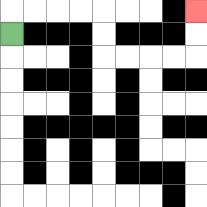{'start': '[0, 1]', 'end': '[8, 0]', 'path_directions': 'U,R,R,R,R,D,D,R,R,R,R,U,U', 'path_coordinates': '[[0, 1], [0, 0], [1, 0], [2, 0], [3, 0], [4, 0], [4, 1], [4, 2], [5, 2], [6, 2], [7, 2], [8, 2], [8, 1], [8, 0]]'}